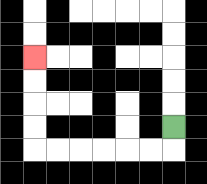{'start': '[7, 5]', 'end': '[1, 2]', 'path_directions': 'D,L,L,L,L,L,L,U,U,U,U', 'path_coordinates': '[[7, 5], [7, 6], [6, 6], [5, 6], [4, 6], [3, 6], [2, 6], [1, 6], [1, 5], [1, 4], [1, 3], [1, 2]]'}